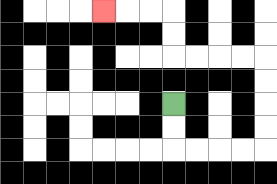{'start': '[7, 4]', 'end': '[4, 0]', 'path_directions': 'D,D,R,R,R,R,U,U,U,U,L,L,L,L,U,U,L,L,L', 'path_coordinates': '[[7, 4], [7, 5], [7, 6], [8, 6], [9, 6], [10, 6], [11, 6], [11, 5], [11, 4], [11, 3], [11, 2], [10, 2], [9, 2], [8, 2], [7, 2], [7, 1], [7, 0], [6, 0], [5, 0], [4, 0]]'}